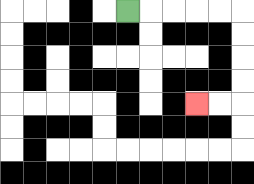{'start': '[5, 0]', 'end': '[8, 4]', 'path_directions': 'R,R,R,R,R,D,D,D,D,L,L', 'path_coordinates': '[[5, 0], [6, 0], [7, 0], [8, 0], [9, 0], [10, 0], [10, 1], [10, 2], [10, 3], [10, 4], [9, 4], [8, 4]]'}